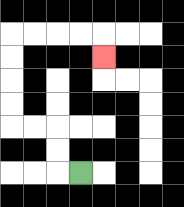{'start': '[3, 7]', 'end': '[4, 2]', 'path_directions': 'L,U,U,L,L,U,U,U,U,R,R,R,R,D', 'path_coordinates': '[[3, 7], [2, 7], [2, 6], [2, 5], [1, 5], [0, 5], [0, 4], [0, 3], [0, 2], [0, 1], [1, 1], [2, 1], [3, 1], [4, 1], [4, 2]]'}